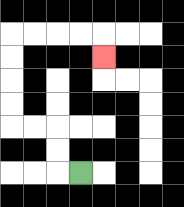{'start': '[3, 7]', 'end': '[4, 2]', 'path_directions': 'L,U,U,L,L,U,U,U,U,R,R,R,R,D', 'path_coordinates': '[[3, 7], [2, 7], [2, 6], [2, 5], [1, 5], [0, 5], [0, 4], [0, 3], [0, 2], [0, 1], [1, 1], [2, 1], [3, 1], [4, 1], [4, 2]]'}